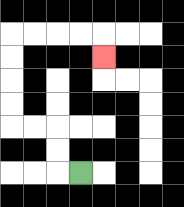{'start': '[3, 7]', 'end': '[4, 2]', 'path_directions': 'L,U,U,L,L,U,U,U,U,R,R,R,R,D', 'path_coordinates': '[[3, 7], [2, 7], [2, 6], [2, 5], [1, 5], [0, 5], [0, 4], [0, 3], [0, 2], [0, 1], [1, 1], [2, 1], [3, 1], [4, 1], [4, 2]]'}